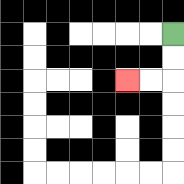{'start': '[7, 1]', 'end': '[5, 3]', 'path_directions': 'D,D,L,L', 'path_coordinates': '[[7, 1], [7, 2], [7, 3], [6, 3], [5, 3]]'}